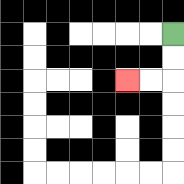{'start': '[7, 1]', 'end': '[5, 3]', 'path_directions': 'D,D,L,L', 'path_coordinates': '[[7, 1], [7, 2], [7, 3], [6, 3], [5, 3]]'}